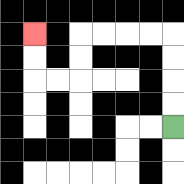{'start': '[7, 5]', 'end': '[1, 1]', 'path_directions': 'U,U,U,U,L,L,L,L,D,D,L,L,U,U', 'path_coordinates': '[[7, 5], [7, 4], [7, 3], [7, 2], [7, 1], [6, 1], [5, 1], [4, 1], [3, 1], [3, 2], [3, 3], [2, 3], [1, 3], [1, 2], [1, 1]]'}